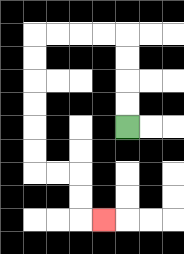{'start': '[5, 5]', 'end': '[4, 9]', 'path_directions': 'U,U,U,U,L,L,L,L,D,D,D,D,D,D,R,R,D,D,R', 'path_coordinates': '[[5, 5], [5, 4], [5, 3], [5, 2], [5, 1], [4, 1], [3, 1], [2, 1], [1, 1], [1, 2], [1, 3], [1, 4], [1, 5], [1, 6], [1, 7], [2, 7], [3, 7], [3, 8], [3, 9], [4, 9]]'}